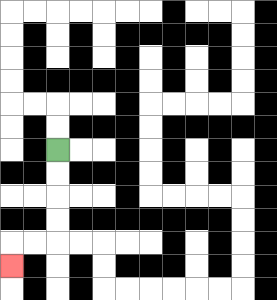{'start': '[2, 6]', 'end': '[0, 11]', 'path_directions': 'D,D,D,D,L,L,D', 'path_coordinates': '[[2, 6], [2, 7], [2, 8], [2, 9], [2, 10], [1, 10], [0, 10], [0, 11]]'}